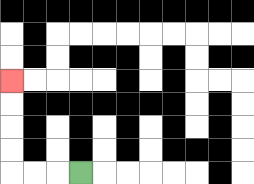{'start': '[3, 7]', 'end': '[0, 3]', 'path_directions': 'L,L,L,U,U,U,U', 'path_coordinates': '[[3, 7], [2, 7], [1, 7], [0, 7], [0, 6], [0, 5], [0, 4], [0, 3]]'}